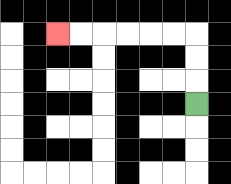{'start': '[8, 4]', 'end': '[2, 1]', 'path_directions': 'U,U,U,L,L,L,L,L,L', 'path_coordinates': '[[8, 4], [8, 3], [8, 2], [8, 1], [7, 1], [6, 1], [5, 1], [4, 1], [3, 1], [2, 1]]'}